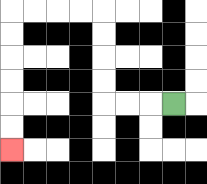{'start': '[7, 4]', 'end': '[0, 6]', 'path_directions': 'L,L,L,U,U,U,U,L,L,L,L,D,D,D,D,D,D', 'path_coordinates': '[[7, 4], [6, 4], [5, 4], [4, 4], [4, 3], [4, 2], [4, 1], [4, 0], [3, 0], [2, 0], [1, 0], [0, 0], [0, 1], [0, 2], [0, 3], [0, 4], [0, 5], [0, 6]]'}